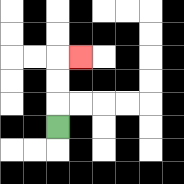{'start': '[2, 5]', 'end': '[3, 2]', 'path_directions': 'U,U,U,R', 'path_coordinates': '[[2, 5], [2, 4], [2, 3], [2, 2], [3, 2]]'}